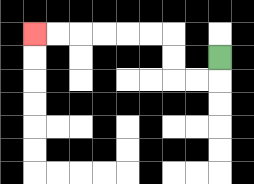{'start': '[9, 2]', 'end': '[1, 1]', 'path_directions': 'D,L,L,U,U,L,L,L,L,L,L', 'path_coordinates': '[[9, 2], [9, 3], [8, 3], [7, 3], [7, 2], [7, 1], [6, 1], [5, 1], [4, 1], [3, 1], [2, 1], [1, 1]]'}